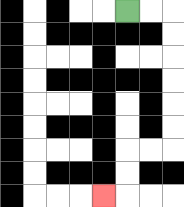{'start': '[5, 0]', 'end': '[4, 8]', 'path_directions': 'R,R,D,D,D,D,D,D,L,L,D,D,L', 'path_coordinates': '[[5, 0], [6, 0], [7, 0], [7, 1], [7, 2], [7, 3], [7, 4], [7, 5], [7, 6], [6, 6], [5, 6], [5, 7], [5, 8], [4, 8]]'}